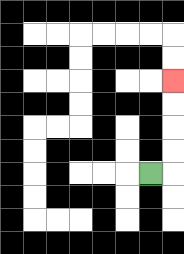{'start': '[6, 7]', 'end': '[7, 3]', 'path_directions': 'R,U,U,U,U', 'path_coordinates': '[[6, 7], [7, 7], [7, 6], [7, 5], [7, 4], [7, 3]]'}